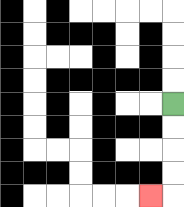{'start': '[7, 4]', 'end': '[6, 8]', 'path_directions': 'D,D,D,D,L', 'path_coordinates': '[[7, 4], [7, 5], [7, 6], [7, 7], [7, 8], [6, 8]]'}